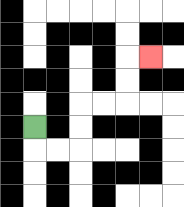{'start': '[1, 5]', 'end': '[6, 2]', 'path_directions': 'D,R,R,U,U,R,R,U,U,R', 'path_coordinates': '[[1, 5], [1, 6], [2, 6], [3, 6], [3, 5], [3, 4], [4, 4], [5, 4], [5, 3], [5, 2], [6, 2]]'}